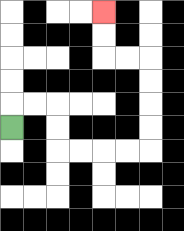{'start': '[0, 5]', 'end': '[4, 0]', 'path_directions': 'U,R,R,D,D,R,R,R,R,U,U,U,U,L,L,U,U', 'path_coordinates': '[[0, 5], [0, 4], [1, 4], [2, 4], [2, 5], [2, 6], [3, 6], [4, 6], [5, 6], [6, 6], [6, 5], [6, 4], [6, 3], [6, 2], [5, 2], [4, 2], [4, 1], [4, 0]]'}